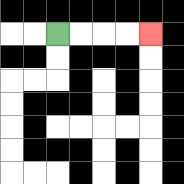{'start': '[2, 1]', 'end': '[6, 1]', 'path_directions': 'R,R,R,R', 'path_coordinates': '[[2, 1], [3, 1], [4, 1], [5, 1], [6, 1]]'}